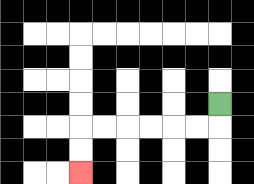{'start': '[9, 4]', 'end': '[3, 7]', 'path_directions': 'D,L,L,L,L,L,L,D,D', 'path_coordinates': '[[9, 4], [9, 5], [8, 5], [7, 5], [6, 5], [5, 5], [4, 5], [3, 5], [3, 6], [3, 7]]'}